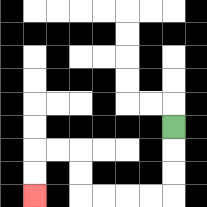{'start': '[7, 5]', 'end': '[1, 8]', 'path_directions': 'D,D,D,L,L,L,L,U,U,L,L,D,D', 'path_coordinates': '[[7, 5], [7, 6], [7, 7], [7, 8], [6, 8], [5, 8], [4, 8], [3, 8], [3, 7], [3, 6], [2, 6], [1, 6], [1, 7], [1, 8]]'}